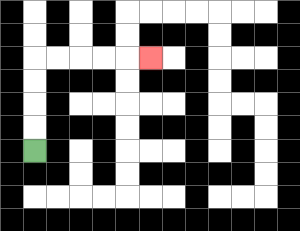{'start': '[1, 6]', 'end': '[6, 2]', 'path_directions': 'U,U,U,U,R,R,R,R,R', 'path_coordinates': '[[1, 6], [1, 5], [1, 4], [1, 3], [1, 2], [2, 2], [3, 2], [4, 2], [5, 2], [6, 2]]'}